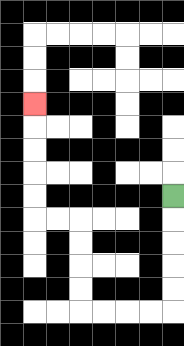{'start': '[7, 8]', 'end': '[1, 4]', 'path_directions': 'D,D,D,D,D,L,L,L,L,U,U,U,U,L,L,U,U,U,U,U', 'path_coordinates': '[[7, 8], [7, 9], [7, 10], [7, 11], [7, 12], [7, 13], [6, 13], [5, 13], [4, 13], [3, 13], [3, 12], [3, 11], [3, 10], [3, 9], [2, 9], [1, 9], [1, 8], [1, 7], [1, 6], [1, 5], [1, 4]]'}